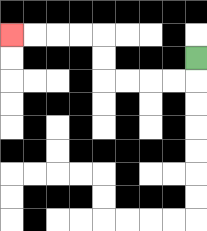{'start': '[8, 2]', 'end': '[0, 1]', 'path_directions': 'D,L,L,L,L,U,U,L,L,L,L', 'path_coordinates': '[[8, 2], [8, 3], [7, 3], [6, 3], [5, 3], [4, 3], [4, 2], [4, 1], [3, 1], [2, 1], [1, 1], [0, 1]]'}